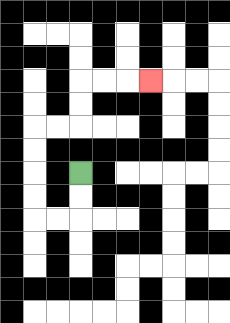{'start': '[3, 7]', 'end': '[6, 3]', 'path_directions': 'D,D,L,L,U,U,U,U,R,R,U,U,R,R,R', 'path_coordinates': '[[3, 7], [3, 8], [3, 9], [2, 9], [1, 9], [1, 8], [1, 7], [1, 6], [1, 5], [2, 5], [3, 5], [3, 4], [3, 3], [4, 3], [5, 3], [6, 3]]'}